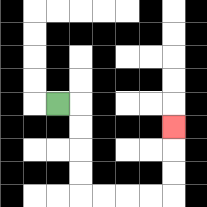{'start': '[2, 4]', 'end': '[7, 5]', 'path_directions': 'R,D,D,D,D,R,R,R,R,U,U,U', 'path_coordinates': '[[2, 4], [3, 4], [3, 5], [3, 6], [3, 7], [3, 8], [4, 8], [5, 8], [6, 8], [7, 8], [7, 7], [7, 6], [7, 5]]'}